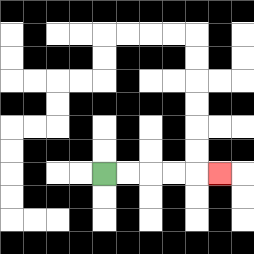{'start': '[4, 7]', 'end': '[9, 7]', 'path_directions': 'R,R,R,R,R', 'path_coordinates': '[[4, 7], [5, 7], [6, 7], [7, 7], [8, 7], [9, 7]]'}